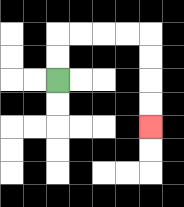{'start': '[2, 3]', 'end': '[6, 5]', 'path_directions': 'U,U,R,R,R,R,D,D,D,D', 'path_coordinates': '[[2, 3], [2, 2], [2, 1], [3, 1], [4, 1], [5, 1], [6, 1], [6, 2], [6, 3], [6, 4], [6, 5]]'}